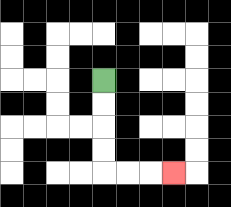{'start': '[4, 3]', 'end': '[7, 7]', 'path_directions': 'D,D,D,D,R,R,R', 'path_coordinates': '[[4, 3], [4, 4], [4, 5], [4, 6], [4, 7], [5, 7], [6, 7], [7, 7]]'}